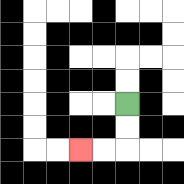{'start': '[5, 4]', 'end': '[3, 6]', 'path_directions': 'D,D,L,L', 'path_coordinates': '[[5, 4], [5, 5], [5, 6], [4, 6], [3, 6]]'}